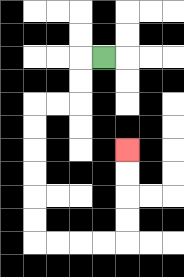{'start': '[4, 2]', 'end': '[5, 6]', 'path_directions': 'L,D,D,L,L,D,D,D,D,D,D,R,R,R,R,U,U,U,U', 'path_coordinates': '[[4, 2], [3, 2], [3, 3], [3, 4], [2, 4], [1, 4], [1, 5], [1, 6], [1, 7], [1, 8], [1, 9], [1, 10], [2, 10], [3, 10], [4, 10], [5, 10], [5, 9], [5, 8], [5, 7], [5, 6]]'}